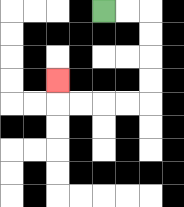{'start': '[4, 0]', 'end': '[2, 3]', 'path_directions': 'R,R,D,D,D,D,L,L,L,L,U', 'path_coordinates': '[[4, 0], [5, 0], [6, 0], [6, 1], [6, 2], [6, 3], [6, 4], [5, 4], [4, 4], [3, 4], [2, 4], [2, 3]]'}